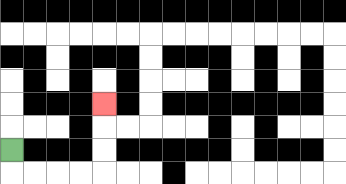{'start': '[0, 6]', 'end': '[4, 4]', 'path_directions': 'D,R,R,R,R,U,U,U', 'path_coordinates': '[[0, 6], [0, 7], [1, 7], [2, 7], [3, 7], [4, 7], [4, 6], [4, 5], [4, 4]]'}